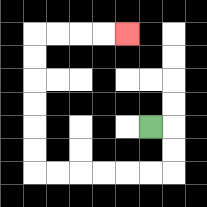{'start': '[6, 5]', 'end': '[5, 1]', 'path_directions': 'R,D,D,L,L,L,L,L,L,U,U,U,U,U,U,R,R,R,R', 'path_coordinates': '[[6, 5], [7, 5], [7, 6], [7, 7], [6, 7], [5, 7], [4, 7], [3, 7], [2, 7], [1, 7], [1, 6], [1, 5], [1, 4], [1, 3], [1, 2], [1, 1], [2, 1], [3, 1], [4, 1], [5, 1]]'}